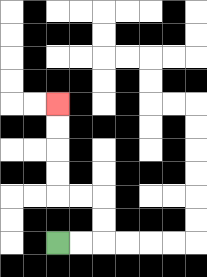{'start': '[2, 10]', 'end': '[2, 4]', 'path_directions': 'R,R,U,U,L,L,U,U,U,U', 'path_coordinates': '[[2, 10], [3, 10], [4, 10], [4, 9], [4, 8], [3, 8], [2, 8], [2, 7], [2, 6], [2, 5], [2, 4]]'}